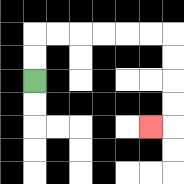{'start': '[1, 3]', 'end': '[6, 5]', 'path_directions': 'U,U,R,R,R,R,R,R,D,D,D,D,L', 'path_coordinates': '[[1, 3], [1, 2], [1, 1], [2, 1], [3, 1], [4, 1], [5, 1], [6, 1], [7, 1], [7, 2], [7, 3], [7, 4], [7, 5], [6, 5]]'}